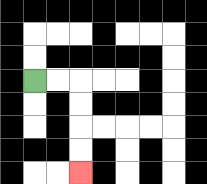{'start': '[1, 3]', 'end': '[3, 7]', 'path_directions': 'R,R,D,D,D,D', 'path_coordinates': '[[1, 3], [2, 3], [3, 3], [3, 4], [3, 5], [3, 6], [3, 7]]'}